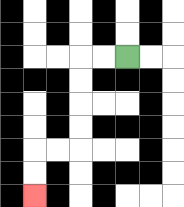{'start': '[5, 2]', 'end': '[1, 8]', 'path_directions': 'L,L,D,D,D,D,L,L,D,D', 'path_coordinates': '[[5, 2], [4, 2], [3, 2], [3, 3], [3, 4], [3, 5], [3, 6], [2, 6], [1, 6], [1, 7], [1, 8]]'}